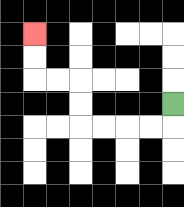{'start': '[7, 4]', 'end': '[1, 1]', 'path_directions': 'D,L,L,L,L,U,U,L,L,U,U', 'path_coordinates': '[[7, 4], [7, 5], [6, 5], [5, 5], [4, 5], [3, 5], [3, 4], [3, 3], [2, 3], [1, 3], [1, 2], [1, 1]]'}